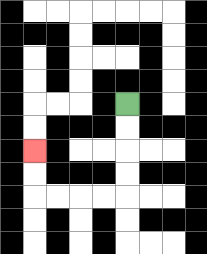{'start': '[5, 4]', 'end': '[1, 6]', 'path_directions': 'D,D,D,D,L,L,L,L,U,U', 'path_coordinates': '[[5, 4], [5, 5], [5, 6], [5, 7], [5, 8], [4, 8], [3, 8], [2, 8], [1, 8], [1, 7], [1, 6]]'}